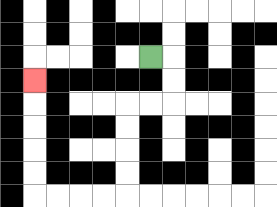{'start': '[6, 2]', 'end': '[1, 3]', 'path_directions': 'R,D,D,L,L,D,D,D,D,L,L,L,L,U,U,U,U,U', 'path_coordinates': '[[6, 2], [7, 2], [7, 3], [7, 4], [6, 4], [5, 4], [5, 5], [5, 6], [5, 7], [5, 8], [4, 8], [3, 8], [2, 8], [1, 8], [1, 7], [1, 6], [1, 5], [1, 4], [1, 3]]'}